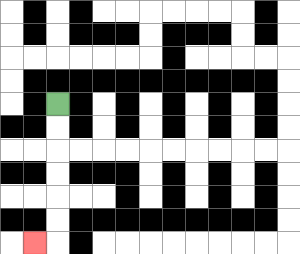{'start': '[2, 4]', 'end': '[1, 10]', 'path_directions': 'D,D,D,D,D,D,L', 'path_coordinates': '[[2, 4], [2, 5], [2, 6], [2, 7], [2, 8], [2, 9], [2, 10], [1, 10]]'}